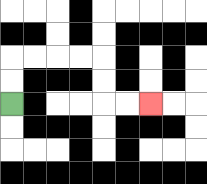{'start': '[0, 4]', 'end': '[6, 4]', 'path_directions': 'U,U,R,R,R,R,D,D,R,R', 'path_coordinates': '[[0, 4], [0, 3], [0, 2], [1, 2], [2, 2], [3, 2], [4, 2], [4, 3], [4, 4], [5, 4], [6, 4]]'}